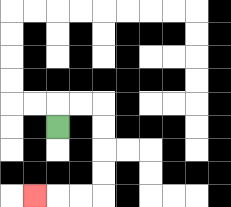{'start': '[2, 5]', 'end': '[1, 8]', 'path_directions': 'U,R,R,D,D,D,D,L,L,L', 'path_coordinates': '[[2, 5], [2, 4], [3, 4], [4, 4], [4, 5], [4, 6], [4, 7], [4, 8], [3, 8], [2, 8], [1, 8]]'}